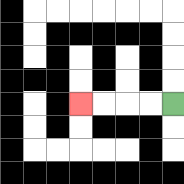{'start': '[7, 4]', 'end': '[3, 4]', 'path_directions': 'L,L,L,L', 'path_coordinates': '[[7, 4], [6, 4], [5, 4], [4, 4], [3, 4]]'}